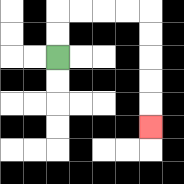{'start': '[2, 2]', 'end': '[6, 5]', 'path_directions': 'U,U,R,R,R,R,D,D,D,D,D', 'path_coordinates': '[[2, 2], [2, 1], [2, 0], [3, 0], [4, 0], [5, 0], [6, 0], [6, 1], [6, 2], [6, 3], [6, 4], [6, 5]]'}